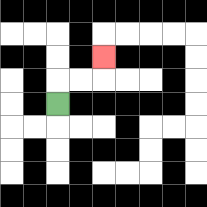{'start': '[2, 4]', 'end': '[4, 2]', 'path_directions': 'U,R,R,U', 'path_coordinates': '[[2, 4], [2, 3], [3, 3], [4, 3], [4, 2]]'}